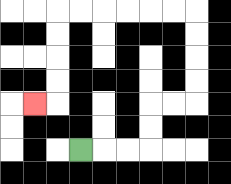{'start': '[3, 6]', 'end': '[1, 4]', 'path_directions': 'R,R,R,U,U,R,R,U,U,U,U,L,L,L,L,L,L,D,D,D,D,L', 'path_coordinates': '[[3, 6], [4, 6], [5, 6], [6, 6], [6, 5], [6, 4], [7, 4], [8, 4], [8, 3], [8, 2], [8, 1], [8, 0], [7, 0], [6, 0], [5, 0], [4, 0], [3, 0], [2, 0], [2, 1], [2, 2], [2, 3], [2, 4], [1, 4]]'}